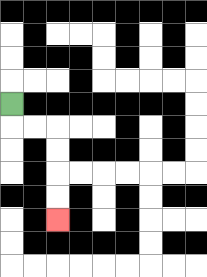{'start': '[0, 4]', 'end': '[2, 9]', 'path_directions': 'D,R,R,D,D,D,D', 'path_coordinates': '[[0, 4], [0, 5], [1, 5], [2, 5], [2, 6], [2, 7], [2, 8], [2, 9]]'}